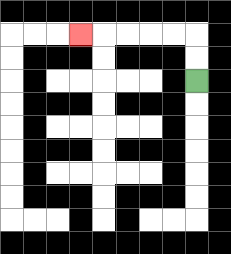{'start': '[8, 3]', 'end': '[3, 1]', 'path_directions': 'U,U,L,L,L,L,L', 'path_coordinates': '[[8, 3], [8, 2], [8, 1], [7, 1], [6, 1], [5, 1], [4, 1], [3, 1]]'}